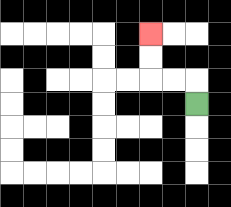{'start': '[8, 4]', 'end': '[6, 1]', 'path_directions': 'U,L,L,U,U', 'path_coordinates': '[[8, 4], [8, 3], [7, 3], [6, 3], [6, 2], [6, 1]]'}